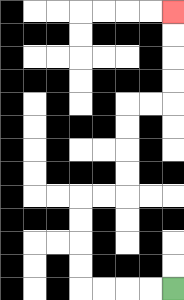{'start': '[7, 12]', 'end': '[7, 0]', 'path_directions': 'L,L,L,L,U,U,U,U,R,R,U,U,U,U,R,R,U,U,U,U', 'path_coordinates': '[[7, 12], [6, 12], [5, 12], [4, 12], [3, 12], [3, 11], [3, 10], [3, 9], [3, 8], [4, 8], [5, 8], [5, 7], [5, 6], [5, 5], [5, 4], [6, 4], [7, 4], [7, 3], [7, 2], [7, 1], [7, 0]]'}